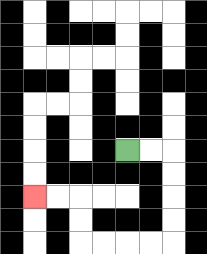{'start': '[5, 6]', 'end': '[1, 8]', 'path_directions': 'R,R,D,D,D,D,L,L,L,L,U,U,L,L', 'path_coordinates': '[[5, 6], [6, 6], [7, 6], [7, 7], [7, 8], [7, 9], [7, 10], [6, 10], [5, 10], [4, 10], [3, 10], [3, 9], [3, 8], [2, 8], [1, 8]]'}